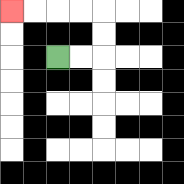{'start': '[2, 2]', 'end': '[0, 0]', 'path_directions': 'R,R,U,U,L,L,L,L', 'path_coordinates': '[[2, 2], [3, 2], [4, 2], [4, 1], [4, 0], [3, 0], [2, 0], [1, 0], [0, 0]]'}